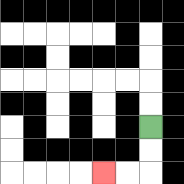{'start': '[6, 5]', 'end': '[4, 7]', 'path_directions': 'D,D,L,L', 'path_coordinates': '[[6, 5], [6, 6], [6, 7], [5, 7], [4, 7]]'}